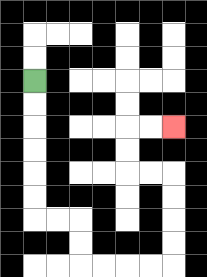{'start': '[1, 3]', 'end': '[7, 5]', 'path_directions': 'D,D,D,D,D,D,R,R,D,D,R,R,R,R,U,U,U,U,L,L,U,U,R,R', 'path_coordinates': '[[1, 3], [1, 4], [1, 5], [1, 6], [1, 7], [1, 8], [1, 9], [2, 9], [3, 9], [3, 10], [3, 11], [4, 11], [5, 11], [6, 11], [7, 11], [7, 10], [7, 9], [7, 8], [7, 7], [6, 7], [5, 7], [5, 6], [5, 5], [6, 5], [7, 5]]'}